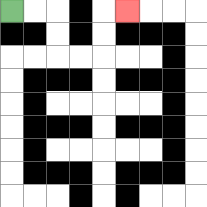{'start': '[0, 0]', 'end': '[5, 0]', 'path_directions': 'R,R,D,D,R,R,U,U,R', 'path_coordinates': '[[0, 0], [1, 0], [2, 0], [2, 1], [2, 2], [3, 2], [4, 2], [4, 1], [4, 0], [5, 0]]'}